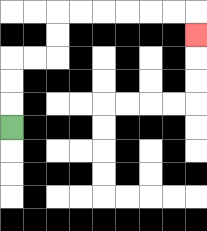{'start': '[0, 5]', 'end': '[8, 1]', 'path_directions': 'U,U,U,R,R,U,U,R,R,R,R,R,R,D', 'path_coordinates': '[[0, 5], [0, 4], [0, 3], [0, 2], [1, 2], [2, 2], [2, 1], [2, 0], [3, 0], [4, 0], [5, 0], [6, 0], [7, 0], [8, 0], [8, 1]]'}